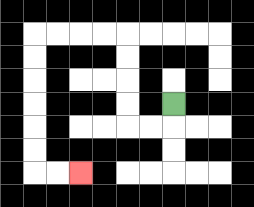{'start': '[7, 4]', 'end': '[3, 7]', 'path_directions': 'D,L,L,U,U,U,U,L,L,L,L,D,D,D,D,D,D,R,R', 'path_coordinates': '[[7, 4], [7, 5], [6, 5], [5, 5], [5, 4], [5, 3], [5, 2], [5, 1], [4, 1], [3, 1], [2, 1], [1, 1], [1, 2], [1, 3], [1, 4], [1, 5], [1, 6], [1, 7], [2, 7], [3, 7]]'}